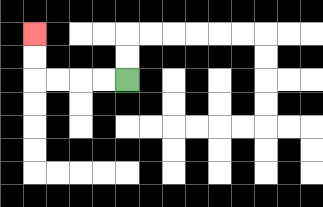{'start': '[5, 3]', 'end': '[1, 1]', 'path_directions': 'L,L,L,L,U,U', 'path_coordinates': '[[5, 3], [4, 3], [3, 3], [2, 3], [1, 3], [1, 2], [1, 1]]'}